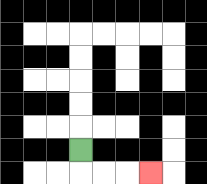{'start': '[3, 6]', 'end': '[6, 7]', 'path_directions': 'D,R,R,R', 'path_coordinates': '[[3, 6], [3, 7], [4, 7], [5, 7], [6, 7]]'}